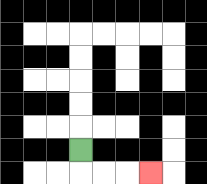{'start': '[3, 6]', 'end': '[6, 7]', 'path_directions': 'D,R,R,R', 'path_coordinates': '[[3, 6], [3, 7], [4, 7], [5, 7], [6, 7]]'}